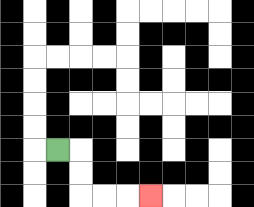{'start': '[2, 6]', 'end': '[6, 8]', 'path_directions': 'R,D,D,R,R,R', 'path_coordinates': '[[2, 6], [3, 6], [3, 7], [3, 8], [4, 8], [5, 8], [6, 8]]'}